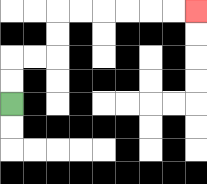{'start': '[0, 4]', 'end': '[8, 0]', 'path_directions': 'U,U,R,R,U,U,R,R,R,R,R,R', 'path_coordinates': '[[0, 4], [0, 3], [0, 2], [1, 2], [2, 2], [2, 1], [2, 0], [3, 0], [4, 0], [5, 0], [6, 0], [7, 0], [8, 0]]'}